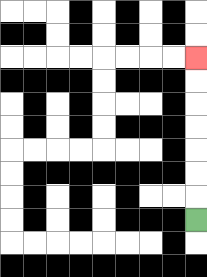{'start': '[8, 9]', 'end': '[8, 2]', 'path_directions': 'U,U,U,U,U,U,U', 'path_coordinates': '[[8, 9], [8, 8], [8, 7], [8, 6], [8, 5], [8, 4], [8, 3], [8, 2]]'}